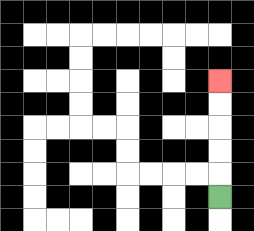{'start': '[9, 8]', 'end': '[9, 3]', 'path_directions': 'U,U,U,U,U', 'path_coordinates': '[[9, 8], [9, 7], [9, 6], [9, 5], [9, 4], [9, 3]]'}